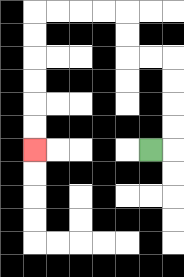{'start': '[6, 6]', 'end': '[1, 6]', 'path_directions': 'R,U,U,U,U,L,L,U,U,L,L,L,L,D,D,D,D,D,D', 'path_coordinates': '[[6, 6], [7, 6], [7, 5], [7, 4], [7, 3], [7, 2], [6, 2], [5, 2], [5, 1], [5, 0], [4, 0], [3, 0], [2, 0], [1, 0], [1, 1], [1, 2], [1, 3], [1, 4], [1, 5], [1, 6]]'}